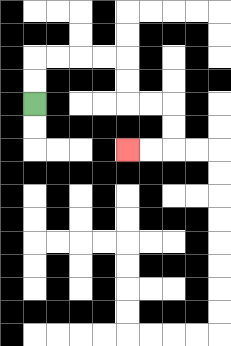{'start': '[1, 4]', 'end': '[5, 6]', 'path_directions': 'U,U,R,R,R,R,D,D,R,R,D,D,L,L', 'path_coordinates': '[[1, 4], [1, 3], [1, 2], [2, 2], [3, 2], [4, 2], [5, 2], [5, 3], [5, 4], [6, 4], [7, 4], [7, 5], [7, 6], [6, 6], [5, 6]]'}